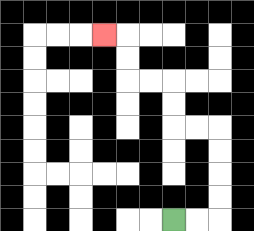{'start': '[7, 9]', 'end': '[4, 1]', 'path_directions': 'R,R,U,U,U,U,L,L,U,U,L,L,U,U,L', 'path_coordinates': '[[7, 9], [8, 9], [9, 9], [9, 8], [9, 7], [9, 6], [9, 5], [8, 5], [7, 5], [7, 4], [7, 3], [6, 3], [5, 3], [5, 2], [5, 1], [4, 1]]'}